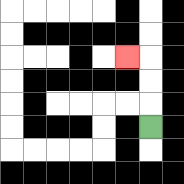{'start': '[6, 5]', 'end': '[5, 2]', 'path_directions': 'U,U,U,L', 'path_coordinates': '[[6, 5], [6, 4], [6, 3], [6, 2], [5, 2]]'}